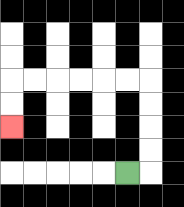{'start': '[5, 7]', 'end': '[0, 5]', 'path_directions': 'R,U,U,U,U,L,L,L,L,L,L,D,D', 'path_coordinates': '[[5, 7], [6, 7], [6, 6], [6, 5], [6, 4], [6, 3], [5, 3], [4, 3], [3, 3], [2, 3], [1, 3], [0, 3], [0, 4], [0, 5]]'}